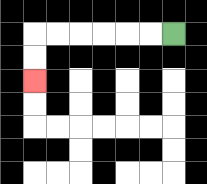{'start': '[7, 1]', 'end': '[1, 3]', 'path_directions': 'L,L,L,L,L,L,D,D', 'path_coordinates': '[[7, 1], [6, 1], [5, 1], [4, 1], [3, 1], [2, 1], [1, 1], [1, 2], [1, 3]]'}